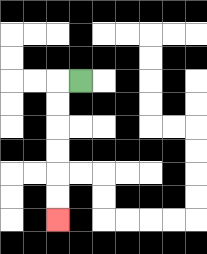{'start': '[3, 3]', 'end': '[2, 9]', 'path_directions': 'L,D,D,D,D,D,D', 'path_coordinates': '[[3, 3], [2, 3], [2, 4], [2, 5], [2, 6], [2, 7], [2, 8], [2, 9]]'}